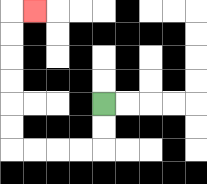{'start': '[4, 4]', 'end': '[1, 0]', 'path_directions': 'D,D,L,L,L,L,U,U,U,U,U,U,R', 'path_coordinates': '[[4, 4], [4, 5], [4, 6], [3, 6], [2, 6], [1, 6], [0, 6], [0, 5], [0, 4], [0, 3], [0, 2], [0, 1], [0, 0], [1, 0]]'}